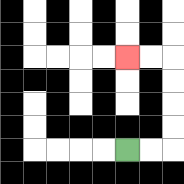{'start': '[5, 6]', 'end': '[5, 2]', 'path_directions': 'R,R,U,U,U,U,L,L', 'path_coordinates': '[[5, 6], [6, 6], [7, 6], [7, 5], [7, 4], [7, 3], [7, 2], [6, 2], [5, 2]]'}